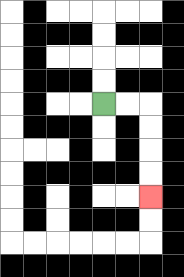{'start': '[4, 4]', 'end': '[6, 8]', 'path_directions': 'R,R,D,D,D,D', 'path_coordinates': '[[4, 4], [5, 4], [6, 4], [6, 5], [6, 6], [6, 7], [6, 8]]'}